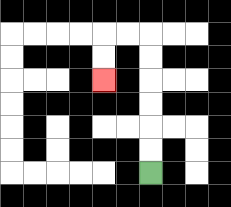{'start': '[6, 7]', 'end': '[4, 3]', 'path_directions': 'U,U,U,U,U,U,L,L,D,D', 'path_coordinates': '[[6, 7], [6, 6], [6, 5], [6, 4], [6, 3], [6, 2], [6, 1], [5, 1], [4, 1], [4, 2], [4, 3]]'}